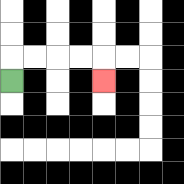{'start': '[0, 3]', 'end': '[4, 3]', 'path_directions': 'U,R,R,R,R,D', 'path_coordinates': '[[0, 3], [0, 2], [1, 2], [2, 2], [3, 2], [4, 2], [4, 3]]'}